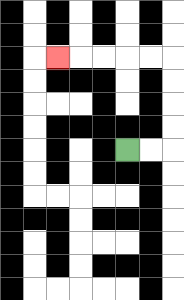{'start': '[5, 6]', 'end': '[2, 2]', 'path_directions': 'R,R,U,U,U,U,L,L,L,L,L', 'path_coordinates': '[[5, 6], [6, 6], [7, 6], [7, 5], [7, 4], [7, 3], [7, 2], [6, 2], [5, 2], [4, 2], [3, 2], [2, 2]]'}